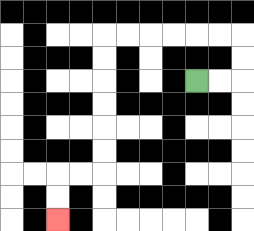{'start': '[8, 3]', 'end': '[2, 9]', 'path_directions': 'R,R,U,U,L,L,L,L,L,L,D,D,D,D,D,D,L,L,D,D', 'path_coordinates': '[[8, 3], [9, 3], [10, 3], [10, 2], [10, 1], [9, 1], [8, 1], [7, 1], [6, 1], [5, 1], [4, 1], [4, 2], [4, 3], [4, 4], [4, 5], [4, 6], [4, 7], [3, 7], [2, 7], [2, 8], [2, 9]]'}